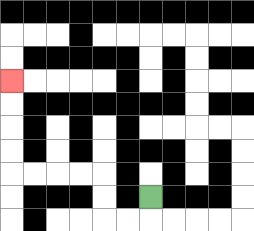{'start': '[6, 8]', 'end': '[0, 3]', 'path_directions': 'D,L,L,U,U,L,L,L,L,U,U,U,U', 'path_coordinates': '[[6, 8], [6, 9], [5, 9], [4, 9], [4, 8], [4, 7], [3, 7], [2, 7], [1, 7], [0, 7], [0, 6], [0, 5], [0, 4], [0, 3]]'}